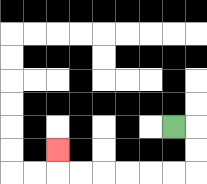{'start': '[7, 5]', 'end': '[2, 6]', 'path_directions': 'R,D,D,L,L,L,L,L,L,U', 'path_coordinates': '[[7, 5], [8, 5], [8, 6], [8, 7], [7, 7], [6, 7], [5, 7], [4, 7], [3, 7], [2, 7], [2, 6]]'}